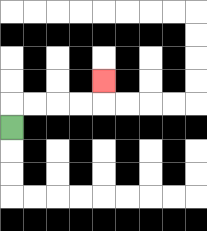{'start': '[0, 5]', 'end': '[4, 3]', 'path_directions': 'U,R,R,R,R,U', 'path_coordinates': '[[0, 5], [0, 4], [1, 4], [2, 4], [3, 4], [4, 4], [4, 3]]'}